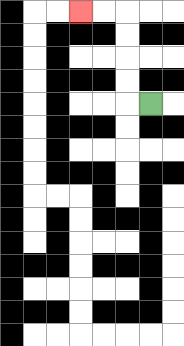{'start': '[6, 4]', 'end': '[3, 0]', 'path_directions': 'L,U,U,U,U,L,L', 'path_coordinates': '[[6, 4], [5, 4], [5, 3], [5, 2], [5, 1], [5, 0], [4, 0], [3, 0]]'}